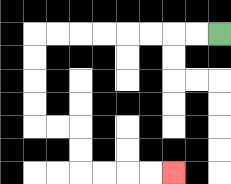{'start': '[9, 1]', 'end': '[7, 7]', 'path_directions': 'L,L,L,L,L,L,L,L,D,D,D,D,R,R,D,D,R,R,R,R', 'path_coordinates': '[[9, 1], [8, 1], [7, 1], [6, 1], [5, 1], [4, 1], [3, 1], [2, 1], [1, 1], [1, 2], [1, 3], [1, 4], [1, 5], [2, 5], [3, 5], [3, 6], [3, 7], [4, 7], [5, 7], [6, 7], [7, 7]]'}